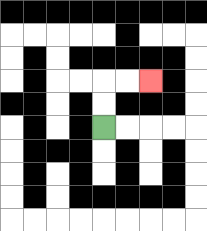{'start': '[4, 5]', 'end': '[6, 3]', 'path_directions': 'U,U,R,R', 'path_coordinates': '[[4, 5], [4, 4], [4, 3], [5, 3], [6, 3]]'}